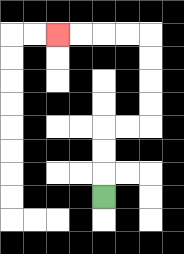{'start': '[4, 8]', 'end': '[2, 1]', 'path_directions': 'U,U,U,R,R,U,U,U,U,L,L,L,L', 'path_coordinates': '[[4, 8], [4, 7], [4, 6], [4, 5], [5, 5], [6, 5], [6, 4], [6, 3], [6, 2], [6, 1], [5, 1], [4, 1], [3, 1], [2, 1]]'}